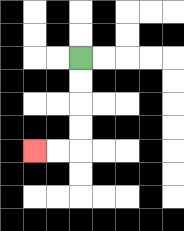{'start': '[3, 2]', 'end': '[1, 6]', 'path_directions': 'D,D,D,D,L,L', 'path_coordinates': '[[3, 2], [3, 3], [3, 4], [3, 5], [3, 6], [2, 6], [1, 6]]'}